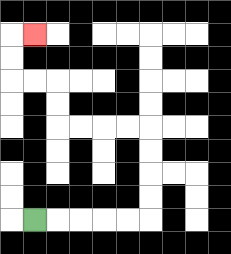{'start': '[1, 9]', 'end': '[1, 1]', 'path_directions': 'R,R,R,R,R,U,U,U,U,L,L,L,L,U,U,L,L,U,U,R', 'path_coordinates': '[[1, 9], [2, 9], [3, 9], [4, 9], [5, 9], [6, 9], [6, 8], [6, 7], [6, 6], [6, 5], [5, 5], [4, 5], [3, 5], [2, 5], [2, 4], [2, 3], [1, 3], [0, 3], [0, 2], [0, 1], [1, 1]]'}